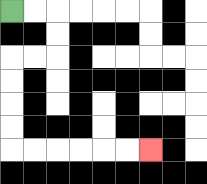{'start': '[0, 0]', 'end': '[6, 6]', 'path_directions': 'R,R,D,D,L,L,D,D,D,D,R,R,R,R,R,R', 'path_coordinates': '[[0, 0], [1, 0], [2, 0], [2, 1], [2, 2], [1, 2], [0, 2], [0, 3], [0, 4], [0, 5], [0, 6], [1, 6], [2, 6], [3, 6], [4, 6], [5, 6], [6, 6]]'}